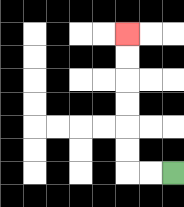{'start': '[7, 7]', 'end': '[5, 1]', 'path_directions': 'L,L,U,U,U,U,U,U', 'path_coordinates': '[[7, 7], [6, 7], [5, 7], [5, 6], [5, 5], [5, 4], [5, 3], [5, 2], [5, 1]]'}